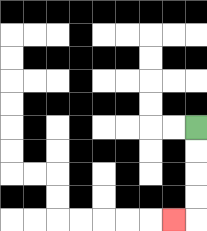{'start': '[8, 5]', 'end': '[7, 9]', 'path_directions': 'D,D,D,D,L', 'path_coordinates': '[[8, 5], [8, 6], [8, 7], [8, 8], [8, 9], [7, 9]]'}